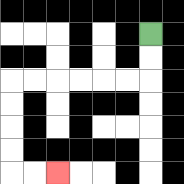{'start': '[6, 1]', 'end': '[2, 7]', 'path_directions': 'D,D,L,L,L,L,L,L,D,D,D,D,R,R', 'path_coordinates': '[[6, 1], [6, 2], [6, 3], [5, 3], [4, 3], [3, 3], [2, 3], [1, 3], [0, 3], [0, 4], [0, 5], [0, 6], [0, 7], [1, 7], [2, 7]]'}